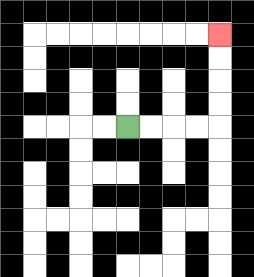{'start': '[5, 5]', 'end': '[9, 1]', 'path_directions': 'R,R,R,R,U,U,U,U', 'path_coordinates': '[[5, 5], [6, 5], [7, 5], [8, 5], [9, 5], [9, 4], [9, 3], [9, 2], [9, 1]]'}